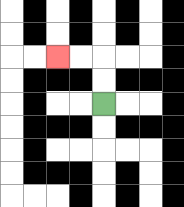{'start': '[4, 4]', 'end': '[2, 2]', 'path_directions': 'U,U,L,L', 'path_coordinates': '[[4, 4], [4, 3], [4, 2], [3, 2], [2, 2]]'}